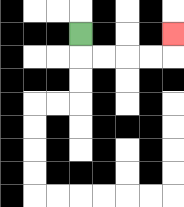{'start': '[3, 1]', 'end': '[7, 1]', 'path_directions': 'D,R,R,R,R,U', 'path_coordinates': '[[3, 1], [3, 2], [4, 2], [5, 2], [6, 2], [7, 2], [7, 1]]'}